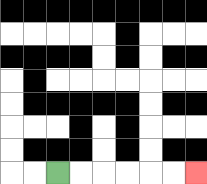{'start': '[2, 7]', 'end': '[8, 7]', 'path_directions': 'R,R,R,R,R,R', 'path_coordinates': '[[2, 7], [3, 7], [4, 7], [5, 7], [6, 7], [7, 7], [8, 7]]'}